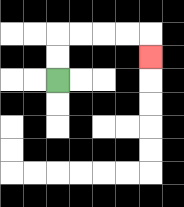{'start': '[2, 3]', 'end': '[6, 2]', 'path_directions': 'U,U,R,R,R,R,D', 'path_coordinates': '[[2, 3], [2, 2], [2, 1], [3, 1], [4, 1], [5, 1], [6, 1], [6, 2]]'}